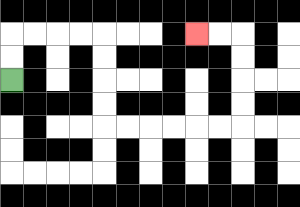{'start': '[0, 3]', 'end': '[8, 1]', 'path_directions': 'U,U,R,R,R,R,D,D,D,D,R,R,R,R,R,R,U,U,U,U,L,L', 'path_coordinates': '[[0, 3], [0, 2], [0, 1], [1, 1], [2, 1], [3, 1], [4, 1], [4, 2], [4, 3], [4, 4], [4, 5], [5, 5], [6, 5], [7, 5], [8, 5], [9, 5], [10, 5], [10, 4], [10, 3], [10, 2], [10, 1], [9, 1], [8, 1]]'}